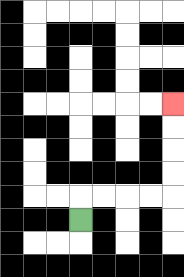{'start': '[3, 9]', 'end': '[7, 4]', 'path_directions': 'U,R,R,R,R,U,U,U,U', 'path_coordinates': '[[3, 9], [3, 8], [4, 8], [5, 8], [6, 8], [7, 8], [7, 7], [7, 6], [7, 5], [7, 4]]'}